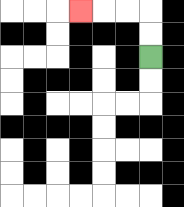{'start': '[6, 2]', 'end': '[3, 0]', 'path_directions': 'U,U,L,L,L', 'path_coordinates': '[[6, 2], [6, 1], [6, 0], [5, 0], [4, 0], [3, 0]]'}